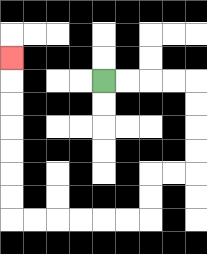{'start': '[4, 3]', 'end': '[0, 2]', 'path_directions': 'R,R,R,R,D,D,D,D,L,L,D,D,L,L,L,L,L,L,U,U,U,U,U,U,U', 'path_coordinates': '[[4, 3], [5, 3], [6, 3], [7, 3], [8, 3], [8, 4], [8, 5], [8, 6], [8, 7], [7, 7], [6, 7], [6, 8], [6, 9], [5, 9], [4, 9], [3, 9], [2, 9], [1, 9], [0, 9], [0, 8], [0, 7], [0, 6], [0, 5], [0, 4], [0, 3], [0, 2]]'}